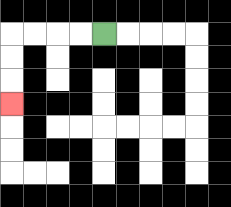{'start': '[4, 1]', 'end': '[0, 4]', 'path_directions': 'L,L,L,L,D,D,D', 'path_coordinates': '[[4, 1], [3, 1], [2, 1], [1, 1], [0, 1], [0, 2], [0, 3], [0, 4]]'}